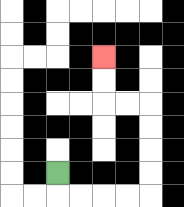{'start': '[2, 7]', 'end': '[4, 2]', 'path_directions': 'D,R,R,R,R,U,U,U,U,L,L,U,U', 'path_coordinates': '[[2, 7], [2, 8], [3, 8], [4, 8], [5, 8], [6, 8], [6, 7], [6, 6], [6, 5], [6, 4], [5, 4], [4, 4], [4, 3], [4, 2]]'}